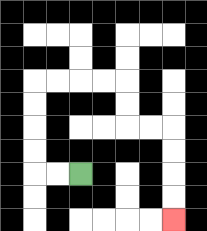{'start': '[3, 7]', 'end': '[7, 9]', 'path_directions': 'L,L,U,U,U,U,R,R,R,R,D,D,R,R,D,D,D,D', 'path_coordinates': '[[3, 7], [2, 7], [1, 7], [1, 6], [1, 5], [1, 4], [1, 3], [2, 3], [3, 3], [4, 3], [5, 3], [5, 4], [5, 5], [6, 5], [7, 5], [7, 6], [7, 7], [7, 8], [7, 9]]'}